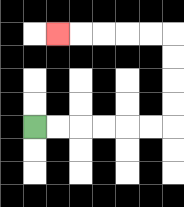{'start': '[1, 5]', 'end': '[2, 1]', 'path_directions': 'R,R,R,R,R,R,U,U,U,U,L,L,L,L,L', 'path_coordinates': '[[1, 5], [2, 5], [3, 5], [4, 5], [5, 5], [6, 5], [7, 5], [7, 4], [7, 3], [7, 2], [7, 1], [6, 1], [5, 1], [4, 1], [3, 1], [2, 1]]'}